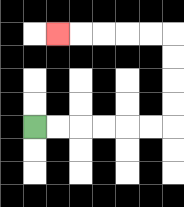{'start': '[1, 5]', 'end': '[2, 1]', 'path_directions': 'R,R,R,R,R,R,U,U,U,U,L,L,L,L,L', 'path_coordinates': '[[1, 5], [2, 5], [3, 5], [4, 5], [5, 5], [6, 5], [7, 5], [7, 4], [7, 3], [7, 2], [7, 1], [6, 1], [5, 1], [4, 1], [3, 1], [2, 1]]'}